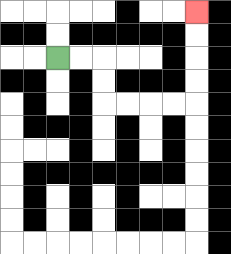{'start': '[2, 2]', 'end': '[8, 0]', 'path_directions': 'R,R,D,D,R,R,R,R,U,U,U,U', 'path_coordinates': '[[2, 2], [3, 2], [4, 2], [4, 3], [4, 4], [5, 4], [6, 4], [7, 4], [8, 4], [8, 3], [8, 2], [8, 1], [8, 0]]'}